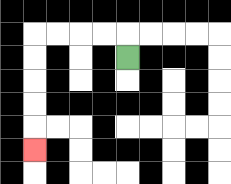{'start': '[5, 2]', 'end': '[1, 6]', 'path_directions': 'U,L,L,L,L,D,D,D,D,D', 'path_coordinates': '[[5, 2], [5, 1], [4, 1], [3, 1], [2, 1], [1, 1], [1, 2], [1, 3], [1, 4], [1, 5], [1, 6]]'}